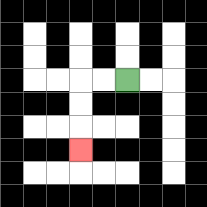{'start': '[5, 3]', 'end': '[3, 6]', 'path_directions': 'L,L,D,D,D', 'path_coordinates': '[[5, 3], [4, 3], [3, 3], [3, 4], [3, 5], [3, 6]]'}